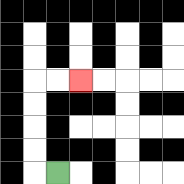{'start': '[2, 7]', 'end': '[3, 3]', 'path_directions': 'L,U,U,U,U,R,R', 'path_coordinates': '[[2, 7], [1, 7], [1, 6], [1, 5], [1, 4], [1, 3], [2, 3], [3, 3]]'}